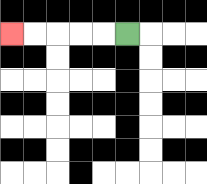{'start': '[5, 1]', 'end': '[0, 1]', 'path_directions': 'L,L,L,L,L', 'path_coordinates': '[[5, 1], [4, 1], [3, 1], [2, 1], [1, 1], [0, 1]]'}